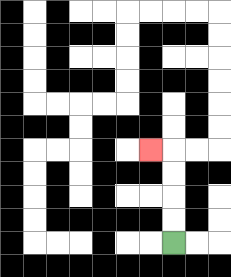{'start': '[7, 10]', 'end': '[6, 6]', 'path_directions': 'U,U,U,U,L', 'path_coordinates': '[[7, 10], [7, 9], [7, 8], [7, 7], [7, 6], [6, 6]]'}